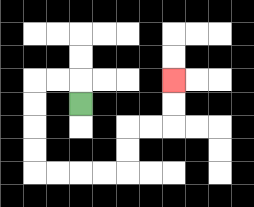{'start': '[3, 4]', 'end': '[7, 3]', 'path_directions': 'U,L,L,D,D,D,D,R,R,R,R,U,U,R,R,U,U', 'path_coordinates': '[[3, 4], [3, 3], [2, 3], [1, 3], [1, 4], [1, 5], [1, 6], [1, 7], [2, 7], [3, 7], [4, 7], [5, 7], [5, 6], [5, 5], [6, 5], [7, 5], [7, 4], [7, 3]]'}